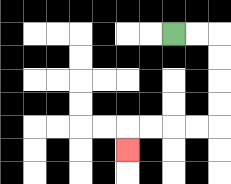{'start': '[7, 1]', 'end': '[5, 6]', 'path_directions': 'R,R,D,D,D,D,L,L,L,L,D', 'path_coordinates': '[[7, 1], [8, 1], [9, 1], [9, 2], [9, 3], [9, 4], [9, 5], [8, 5], [7, 5], [6, 5], [5, 5], [5, 6]]'}